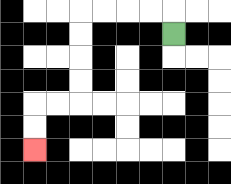{'start': '[7, 1]', 'end': '[1, 6]', 'path_directions': 'U,L,L,L,L,D,D,D,D,L,L,D,D', 'path_coordinates': '[[7, 1], [7, 0], [6, 0], [5, 0], [4, 0], [3, 0], [3, 1], [3, 2], [3, 3], [3, 4], [2, 4], [1, 4], [1, 5], [1, 6]]'}